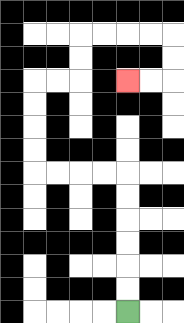{'start': '[5, 13]', 'end': '[5, 3]', 'path_directions': 'U,U,U,U,U,U,L,L,L,L,U,U,U,U,R,R,U,U,R,R,R,R,D,D,L,L', 'path_coordinates': '[[5, 13], [5, 12], [5, 11], [5, 10], [5, 9], [5, 8], [5, 7], [4, 7], [3, 7], [2, 7], [1, 7], [1, 6], [1, 5], [1, 4], [1, 3], [2, 3], [3, 3], [3, 2], [3, 1], [4, 1], [5, 1], [6, 1], [7, 1], [7, 2], [7, 3], [6, 3], [5, 3]]'}